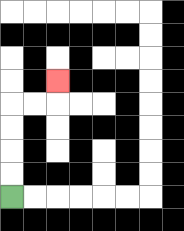{'start': '[0, 8]', 'end': '[2, 3]', 'path_directions': 'U,U,U,U,R,R,U', 'path_coordinates': '[[0, 8], [0, 7], [0, 6], [0, 5], [0, 4], [1, 4], [2, 4], [2, 3]]'}